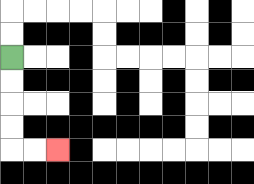{'start': '[0, 2]', 'end': '[2, 6]', 'path_directions': 'D,D,D,D,R,R', 'path_coordinates': '[[0, 2], [0, 3], [0, 4], [0, 5], [0, 6], [1, 6], [2, 6]]'}